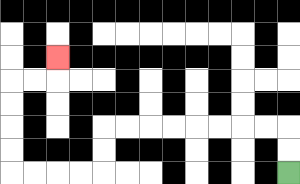{'start': '[12, 7]', 'end': '[2, 2]', 'path_directions': 'U,U,L,L,L,L,L,L,L,L,D,D,L,L,L,L,U,U,U,U,R,R,U', 'path_coordinates': '[[12, 7], [12, 6], [12, 5], [11, 5], [10, 5], [9, 5], [8, 5], [7, 5], [6, 5], [5, 5], [4, 5], [4, 6], [4, 7], [3, 7], [2, 7], [1, 7], [0, 7], [0, 6], [0, 5], [0, 4], [0, 3], [1, 3], [2, 3], [2, 2]]'}